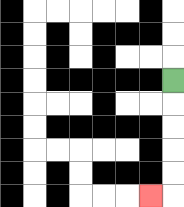{'start': '[7, 3]', 'end': '[6, 8]', 'path_directions': 'D,D,D,D,D,L', 'path_coordinates': '[[7, 3], [7, 4], [7, 5], [7, 6], [7, 7], [7, 8], [6, 8]]'}